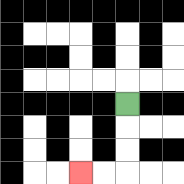{'start': '[5, 4]', 'end': '[3, 7]', 'path_directions': 'D,D,D,L,L', 'path_coordinates': '[[5, 4], [5, 5], [5, 6], [5, 7], [4, 7], [3, 7]]'}